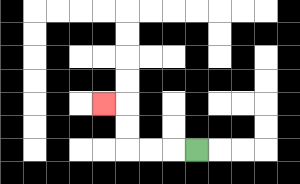{'start': '[8, 6]', 'end': '[4, 4]', 'path_directions': 'L,L,L,U,U,L', 'path_coordinates': '[[8, 6], [7, 6], [6, 6], [5, 6], [5, 5], [5, 4], [4, 4]]'}